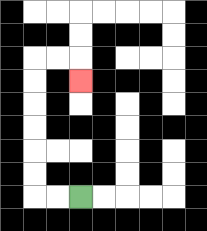{'start': '[3, 8]', 'end': '[3, 3]', 'path_directions': 'L,L,U,U,U,U,U,U,R,R,D', 'path_coordinates': '[[3, 8], [2, 8], [1, 8], [1, 7], [1, 6], [1, 5], [1, 4], [1, 3], [1, 2], [2, 2], [3, 2], [3, 3]]'}